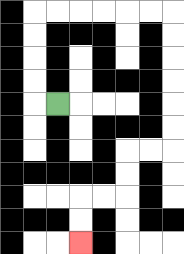{'start': '[2, 4]', 'end': '[3, 10]', 'path_directions': 'L,U,U,U,U,R,R,R,R,R,R,D,D,D,D,D,D,L,L,D,D,L,L,D,D', 'path_coordinates': '[[2, 4], [1, 4], [1, 3], [1, 2], [1, 1], [1, 0], [2, 0], [3, 0], [4, 0], [5, 0], [6, 0], [7, 0], [7, 1], [7, 2], [7, 3], [7, 4], [7, 5], [7, 6], [6, 6], [5, 6], [5, 7], [5, 8], [4, 8], [3, 8], [3, 9], [3, 10]]'}